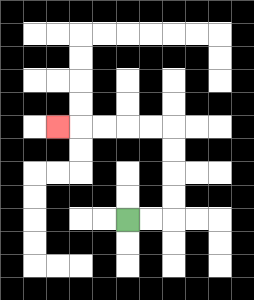{'start': '[5, 9]', 'end': '[2, 5]', 'path_directions': 'R,R,U,U,U,U,L,L,L,L,L', 'path_coordinates': '[[5, 9], [6, 9], [7, 9], [7, 8], [7, 7], [7, 6], [7, 5], [6, 5], [5, 5], [4, 5], [3, 5], [2, 5]]'}